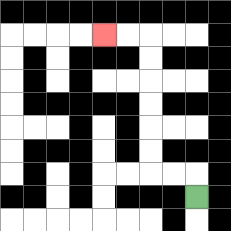{'start': '[8, 8]', 'end': '[4, 1]', 'path_directions': 'U,L,L,U,U,U,U,U,U,L,L', 'path_coordinates': '[[8, 8], [8, 7], [7, 7], [6, 7], [6, 6], [6, 5], [6, 4], [6, 3], [6, 2], [6, 1], [5, 1], [4, 1]]'}